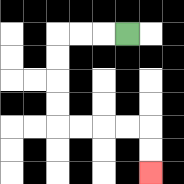{'start': '[5, 1]', 'end': '[6, 7]', 'path_directions': 'L,L,L,D,D,D,D,R,R,R,R,D,D', 'path_coordinates': '[[5, 1], [4, 1], [3, 1], [2, 1], [2, 2], [2, 3], [2, 4], [2, 5], [3, 5], [4, 5], [5, 5], [6, 5], [6, 6], [6, 7]]'}